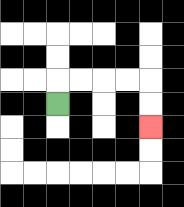{'start': '[2, 4]', 'end': '[6, 5]', 'path_directions': 'U,R,R,R,R,D,D', 'path_coordinates': '[[2, 4], [2, 3], [3, 3], [4, 3], [5, 3], [6, 3], [6, 4], [6, 5]]'}